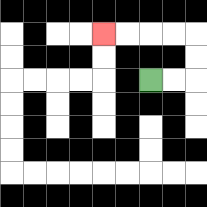{'start': '[6, 3]', 'end': '[4, 1]', 'path_directions': 'R,R,U,U,L,L,L,L', 'path_coordinates': '[[6, 3], [7, 3], [8, 3], [8, 2], [8, 1], [7, 1], [6, 1], [5, 1], [4, 1]]'}